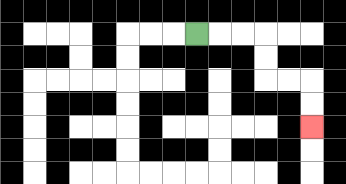{'start': '[8, 1]', 'end': '[13, 5]', 'path_directions': 'R,R,R,D,D,R,R,D,D', 'path_coordinates': '[[8, 1], [9, 1], [10, 1], [11, 1], [11, 2], [11, 3], [12, 3], [13, 3], [13, 4], [13, 5]]'}